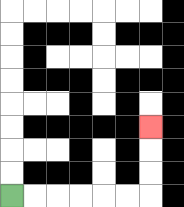{'start': '[0, 8]', 'end': '[6, 5]', 'path_directions': 'R,R,R,R,R,R,U,U,U', 'path_coordinates': '[[0, 8], [1, 8], [2, 8], [3, 8], [4, 8], [5, 8], [6, 8], [6, 7], [6, 6], [6, 5]]'}